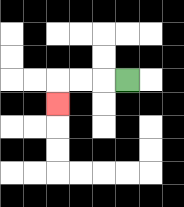{'start': '[5, 3]', 'end': '[2, 4]', 'path_directions': 'L,L,L,D', 'path_coordinates': '[[5, 3], [4, 3], [3, 3], [2, 3], [2, 4]]'}